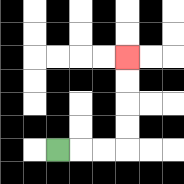{'start': '[2, 6]', 'end': '[5, 2]', 'path_directions': 'R,R,R,U,U,U,U', 'path_coordinates': '[[2, 6], [3, 6], [4, 6], [5, 6], [5, 5], [5, 4], [5, 3], [5, 2]]'}